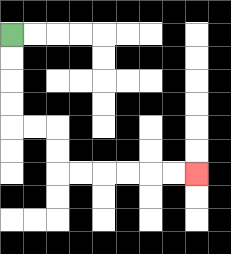{'start': '[0, 1]', 'end': '[8, 7]', 'path_directions': 'D,D,D,D,R,R,D,D,R,R,R,R,R,R', 'path_coordinates': '[[0, 1], [0, 2], [0, 3], [0, 4], [0, 5], [1, 5], [2, 5], [2, 6], [2, 7], [3, 7], [4, 7], [5, 7], [6, 7], [7, 7], [8, 7]]'}